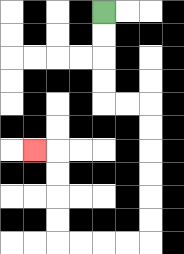{'start': '[4, 0]', 'end': '[1, 6]', 'path_directions': 'D,D,D,D,R,R,D,D,D,D,D,D,L,L,L,L,U,U,U,U,L', 'path_coordinates': '[[4, 0], [4, 1], [4, 2], [4, 3], [4, 4], [5, 4], [6, 4], [6, 5], [6, 6], [6, 7], [6, 8], [6, 9], [6, 10], [5, 10], [4, 10], [3, 10], [2, 10], [2, 9], [2, 8], [2, 7], [2, 6], [1, 6]]'}